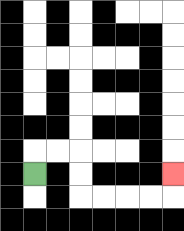{'start': '[1, 7]', 'end': '[7, 7]', 'path_directions': 'U,R,R,D,D,R,R,R,R,U', 'path_coordinates': '[[1, 7], [1, 6], [2, 6], [3, 6], [3, 7], [3, 8], [4, 8], [5, 8], [6, 8], [7, 8], [7, 7]]'}